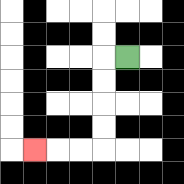{'start': '[5, 2]', 'end': '[1, 6]', 'path_directions': 'L,D,D,D,D,L,L,L', 'path_coordinates': '[[5, 2], [4, 2], [4, 3], [4, 4], [4, 5], [4, 6], [3, 6], [2, 6], [1, 6]]'}